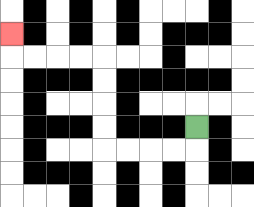{'start': '[8, 5]', 'end': '[0, 1]', 'path_directions': 'D,L,L,L,L,U,U,U,U,L,L,L,L,U', 'path_coordinates': '[[8, 5], [8, 6], [7, 6], [6, 6], [5, 6], [4, 6], [4, 5], [4, 4], [4, 3], [4, 2], [3, 2], [2, 2], [1, 2], [0, 2], [0, 1]]'}